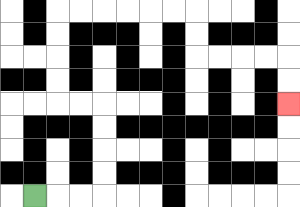{'start': '[1, 8]', 'end': '[12, 4]', 'path_directions': 'R,R,R,U,U,U,U,L,L,U,U,U,U,R,R,R,R,R,R,D,D,R,R,R,R,D,D', 'path_coordinates': '[[1, 8], [2, 8], [3, 8], [4, 8], [4, 7], [4, 6], [4, 5], [4, 4], [3, 4], [2, 4], [2, 3], [2, 2], [2, 1], [2, 0], [3, 0], [4, 0], [5, 0], [6, 0], [7, 0], [8, 0], [8, 1], [8, 2], [9, 2], [10, 2], [11, 2], [12, 2], [12, 3], [12, 4]]'}